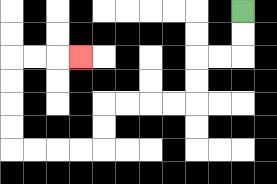{'start': '[10, 0]', 'end': '[3, 2]', 'path_directions': 'D,D,L,L,D,D,L,L,L,L,D,D,L,L,L,L,U,U,U,U,R,R,R', 'path_coordinates': '[[10, 0], [10, 1], [10, 2], [9, 2], [8, 2], [8, 3], [8, 4], [7, 4], [6, 4], [5, 4], [4, 4], [4, 5], [4, 6], [3, 6], [2, 6], [1, 6], [0, 6], [0, 5], [0, 4], [0, 3], [0, 2], [1, 2], [2, 2], [3, 2]]'}